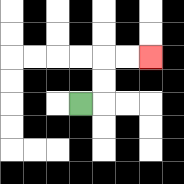{'start': '[3, 4]', 'end': '[6, 2]', 'path_directions': 'R,U,U,R,R', 'path_coordinates': '[[3, 4], [4, 4], [4, 3], [4, 2], [5, 2], [6, 2]]'}